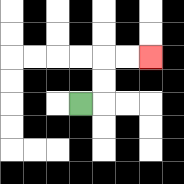{'start': '[3, 4]', 'end': '[6, 2]', 'path_directions': 'R,U,U,R,R', 'path_coordinates': '[[3, 4], [4, 4], [4, 3], [4, 2], [5, 2], [6, 2]]'}